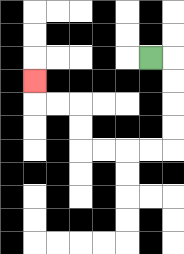{'start': '[6, 2]', 'end': '[1, 3]', 'path_directions': 'R,D,D,D,D,L,L,L,L,U,U,L,L,U', 'path_coordinates': '[[6, 2], [7, 2], [7, 3], [7, 4], [7, 5], [7, 6], [6, 6], [5, 6], [4, 6], [3, 6], [3, 5], [3, 4], [2, 4], [1, 4], [1, 3]]'}